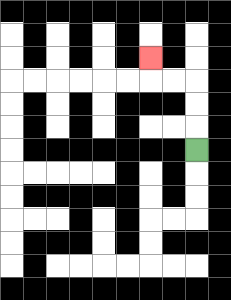{'start': '[8, 6]', 'end': '[6, 2]', 'path_directions': 'U,U,U,L,L,U', 'path_coordinates': '[[8, 6], [8, 5], [8, 4], [8, 3], [7, 3], [6, 3], [6, 2]]'}